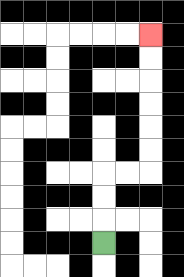{'start': '[4, 10]', 'end': '[6, 1]', 'path_directions': 'U,U,U,R,R,U,U,U,U,U,U', 'path_coordinates': '[[4, 10], [4, 9], [4, 8], [4, 7], [5, 7], [6, 7], [6, 6], [6, 5], [6, 4], [6, 3], [6, 2], [6, 1]]'}